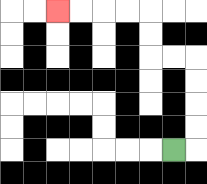{'start': '[7, 6]', 'end': '[2, 0]', 'path_directions': 'R,U,U,U,U,L,L,U,U,L,L,L,L', 'path_coordinates': '[[7, 6], [8, 6], [8, 5], [8, 4], [8, 3], [8, 2], [7, 2], [6, 2], [6, 1], [6, 0], [5, 0], [4, 0], [3, 0], [2, 0]]'}